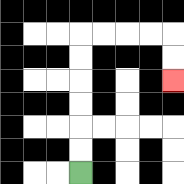{'start': '[3, 7]', 'end': '[7, 3]', 'path_directions': 'U,U,U,U,U,U,R,R,R,R,D,D', 'path_coordinates': '[[3, 7], [3, 6], [3, 5], [3, 4], [3, 3], [3, 2], [3, 1], [4, 1], [5, 1], [6, 1], [7, 1], [7, 2], [7, 3]]'}